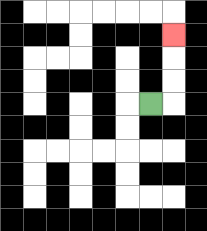{'start': '[6, 4]', 'end': '[7, 1]', 'path_directions': 'R,U,U,U', 'path_coordinates': '[[6, 4], [7, 4], [7, 3], [7, 2], [7, 1]]'}